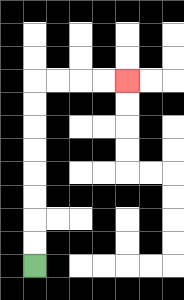{'start': '[1, 11]', 'end': '[5, 3]', 'path_directions': 'U,U,U,U,U,U,U,U,R,R,R,R', 'path_coordinates': '[[1, 11], [1, 10], [1, 9], [1, 8], [1, 7], [1, 6], [1, 5], [1, 4], [1, 3], [2, 3], [3, 3], [4, 3], [5, 3]]'}